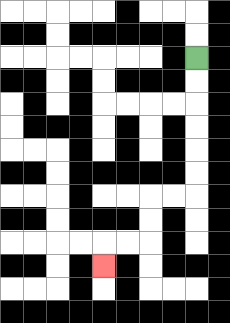{'start': '[8, 2]', 'end': '[4, 11]', 'path_directions': 'D,D,D,D,D,D,L,L,D,D,L,L,D', 'path_coordinates': '[[8, 2], [8, 3], [8, 4], [8, 5], [8, 6], [8, 7], [8, 8], [7, 8], [6, 8], [6, 9], [6, 10], [5, 10], [4, 10], [4, 11]]'}